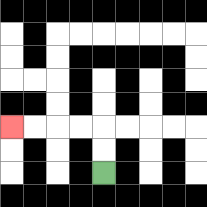{'start': '[4, 7]', 'end': '[0, 5]', 'path_directions': 'U,U,L,L,L,L', 'path_coordinates': '[[4, 7], [4, 6], [4, 5], [3, 5], [2, 5], [1, 5], [0, 5]]'}